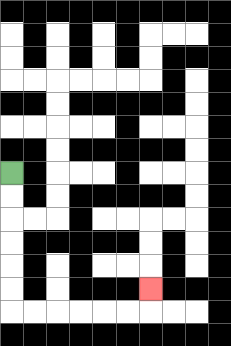{'start': '[0, 7]', 'end': '[6, 12]', 'path_directions': 'D,D,D,D,D,D,R,R,R,R,R,R,U', 'path_coordinates': '[[0, 7], [0, 8], [0, 9], [0, 10], [0, 11], [0, 12], [0, 13], [1, 13], [2, 13], [3, 13], [4, 13], [5, 13], [6, 13], [6, 12]]'}